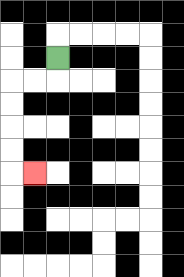{'start': '[2, 2]', 'end': '[1, 7]', 'path_directions': 'D,L,L,D,D,D,D,R', 'path_coordinates': '[[2, 2], [2, 3], [1, 3], [0, 3], [0, 4], [0, 5], [0, 6], [0, 7], [1, 7]]'}